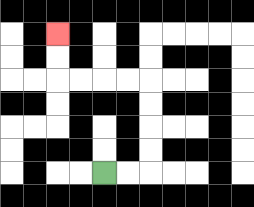{'start': '[4, 7]', 'end': '[2, 1]', 'path_directions': 'R,R,U,U,U,U,L,L,L,L,U,U', 'path_coordinates': '[[4, 7], [5, 7], [6, 7], [6, 6], [6, 5], [6, 4], [6, 3], [5, 3], [4, 3], [3, 3], [2, 3], [2, 2], [2, 1]]'}